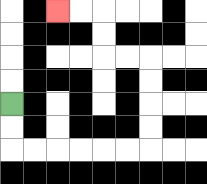{'start': '[0, 4]', 'end': '[2, 0]', 'path_directions': 'D,D,R,R,R,R,R,R,U,U,U,U,L,L,U,U,L,L', 'path_coordinates': '[[0, 4], [0, 5], [0, 6], [1, 6], [2, 6], [3, 6], [4, 6], [5, 6], [6, 6], [6, 5], [6, 4], [6, 3], [6, 2], [5, 2], [4, 2], [4, 1], [4, 0], [3, 0], [2, 0]]'}